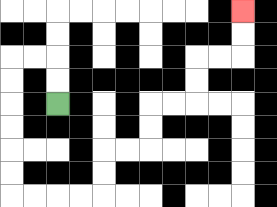{'start': '[2, 4]', 'end': '[10, 0]', 'path_directions': 'U,U,L,L,D,D,D,D,D,D,R,R,R,R,U,U,R,R,U,U,R,R,U,U,R,R,U,U', 'path_coordinates': '[[2, 4], [2, 3], [2, 2], [1, 2], [0, 2], [0, 3], [0, 4], [0, 5], [0, 6], [0, 7], [0, 8], [1, 8], [2, 8], [3, 8], [4, 8], [4, 7], [4, 6], [5, 6], [6, 6], [6, 5], [6, 4], [7, 4], [8, 4], [8, 3], [8, 2], [9, 2], [10, 2], [10, 1], [10, 0]]'}